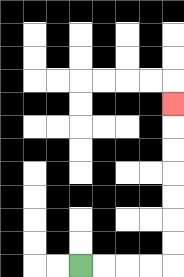{'start': '[3, 11]', 'end': '[7, 4]', 'path_directions': 'R,R,R,R,U,U,U,U,U,U,U', 'path_coordinates': '[[3, 11], [4, 11], [5, 11], [6, 11], [7, 11], [7, 10], [7, 9], [7, 8], [7, 7], [7, 6], [7, 5], [7, 4]]'}